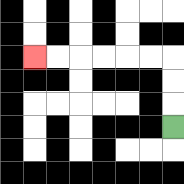{'start': '[7, 5]', 'end': '[1, 2]', 'path_directions': 'U,U,U,L,L,L,L,L,L', 'path_coordinates': '[[7, 5], [7, 4], [7, 3], [7, 2], [6, 2], [5, 2], [4, 2], [3, 2], [2, 2], [1, 2]]'}